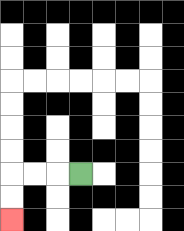{'start': '[3, 7]', 'end': '[0, 9]', 'path_directions': 'L,L,L,D,D', 'path_coordinates': '[[3, 7], [2, 7], [1, 7], [0, 7], [0, 8], [0, 9]]'}